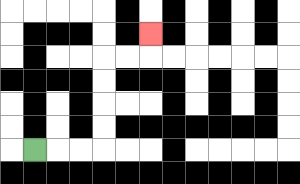{'start': '[1, 6]', 'end': '[6, 1]', 'path_directions': 'R,R,R,U,U,U,U,R,R,U', 'path_coordinates': '[[1, 6], [2, 6], [3, 6], [4, 6], [4, 5], [4, 4], [4, 3], [4, 2], [5, 2], [6, 2], [6, 1]]'}